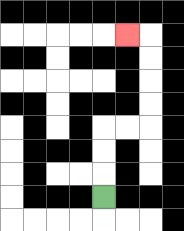{'start': '[4, 8]', 'end': '[5, 1]', 'path_directions': 'U,U,U,R,R,U,U,U,U,L', 'path_coordinates': '[[4, 8], [4, 7], [4, 6], [4, 5], [5, 5], [6, 5], [6, 4], [6, 3], [6, 2], [6, 1], [5, 1]]'}